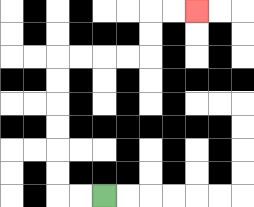{'start': '[4, 8]', 'end': '[8, 0]', 'path_directions': 'L,L,U,U,U,U,U,U,R,R,R,R,U,U,R,R', 'path_coordinates': '[[4, 8], [3, 8], [2, 8], [2, 7], [2, 6], [2, 5], [2, 4], [2, 3], [2, 2], [3, 2], [4, 2], [5, 2], [6, 2], [6, 1], [6, 0], [7, 0], [8, 0]]'}